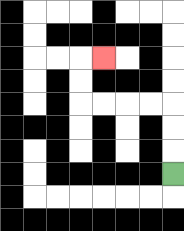{'start': '[7, 7]', 'end': '[4, 2]', 'path_directions': 'U,U,U,L,L,L,L,U,U,R', 'path_coordinates': '[[7, 7], [7, 6], [7, 5], [7, 4], [6, 4], [5, 4], [4, 4], [3, 4], [3, 3], [3, 2], [4, 2]]'}